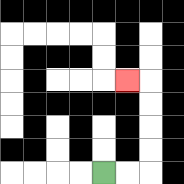{'start': '[4, 7]', 'end': '[5, 3]', 'path_directions': 'R,R,U,U,U,U,L', 'path_coordinates': '[[4, 7], [5, 7], [6, 7], [6, 6], [6, 5], [6, 4], [6, 3], [5, 3]]'}